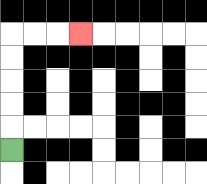{'start': '[0, 6]', 'end': '[3, 1]', 'path_directions': 'U,U,U,U,U,R,R,R', 'path_coordinates': '[[0, 6], [0, 5], [0, 4], [0, 3], [0, 2], [0, 1], [1, 1], [2, 1], [3, 1]]'}